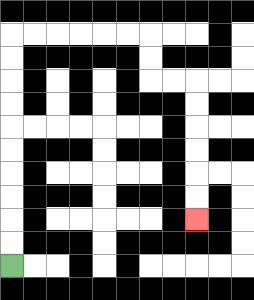{'start': '[0, 11]', 'end': '[8, 9]', 'path_directions': 'U,U,U,U,U,U,U,U,U,U,R,R,R,R,R,R,D,D,R,R,D,D,D,D,D,D', 'path_coordinates': '[[0, 11], [0, 10], [0, 9], [0, 8], [0, 7], [0, 6], [0, 5], [0, 4], [0, 3], [0, 2], [0, 1], [1, 1], [2, 1], [3, 1], [4, 1], [5, 1], [6, 1], [6, 2], [6, 3], [7, 3], [8, 3], [8, 4], [8, 5], [8, 6], [8, 7], [8, 8], [8, 9]]'}